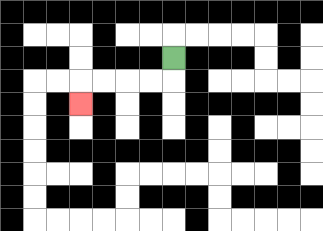{'start': '[7, 2]', 'end': '[3, 4]', 'path_directions': 'D,L,L,L,L,D', 'path_coordinates': '[[7, 2], [7, 3], [6, 3], [5, 3], [4, 3], [3, 3], [3, 4]]'}